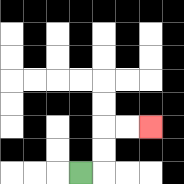{'start': '[3, 7]', 'end': '[6, 5]', 'path_directions': 'R,U,U,R,R', 'path_coordinates': '[[3, 7], [4, 7], [4, 6], [4, 5], [5, 5], [6, 5]]'}